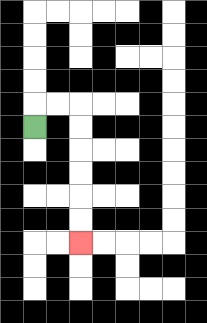{'start': '[1, 5]', 'end': '[3, 10]', 'path_directions': 'U,R,R,D,D,D,D,D,D', 'path_coordinates': '[[1, 5], [1, 4], [2, 4], [3, 4], [3, 5], [3, 6], [3, 7], [3, 8], [3, 9], [3, 10]]'}